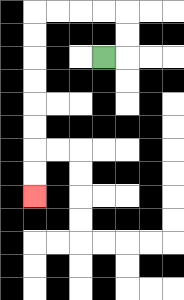{'start': '[4, 2]', 'end': '[1, 8]', 'path_directions': 'R,U,U,L,L,L,L,D,D,D,D,D,D,D,D', 'path_coordinates': '[[4, 2], [5, 2], [5, 1], [5, 0], [4, 0], [3, 0], [2, 0], [1, 0], [1, 1], [1, 2], [1, 3], [1, 4], [1, 5], [1, 6], [1, 7], [1, 8]]'}